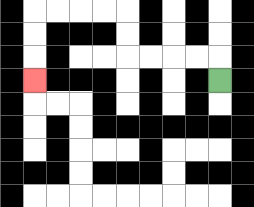{'start': '[9, 3]', 'end': '[1, 3]', 'path_directions': 'U,L,L,L,L,U,U,L,L,L,L,D,D,D', 'path_coordinates': '[[9, 3], [9, 2], [8, 2], [7, 2], [6, 2], [5, 2], [5, 1], [5, 0], [4, 0], [3, 0], [2, 0], [1, 0], [1, 1], [1, 2], [1, 3]]'}